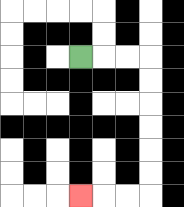{'start': '[3, 2]', 'end': '[3, 8]', 'path_directions': 'R,R,R,D,D,D,D,D,D,L,L,L', 'path_coordinates': '[[3, 2], [4, 2], [5, 2], [6, 2], [6, 3], [6, 4], [6, 5], [6, 6], [6, 7], [6, 8], [5, 8], [4, 8], [3, 8]]'}